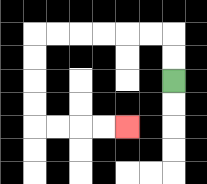{'start': '[7, 3]', 'end': '[5, 5]', 'path_directions': 'U,U,L,L,L,L,L,L,D,D,D,D,R,R,R,R', 'path_coordinates': '[[7, 3], [7, 2], [7, 1], [6, 1], [5, 1], [4, 1], [3, 1], [2, 1], [1, 1], [1, 2], [1, 3], [1, 4], [1, 5], [2, 5], [3, 5], [4, 5], [5, 5]]'}